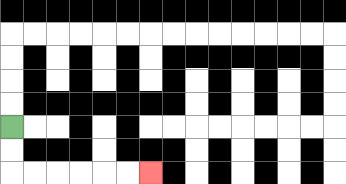{'start': '[0, 5]', 'end': '[6, 7]', 'path_directions': 'D,D,R,R,R,R,R,R', 'path_coordinates': '[[0, 5], [0, 6], [0, 7], [1, 7], [2, 7], [3, 7], [4, 7], [5, 7], [6, 7]]'}